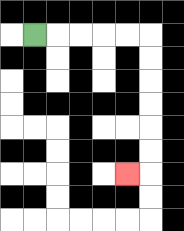{'start': '[1, 1]', 'end': '[5, 7]', 'path_directions': 'R,R,R,R,R,D,D,D,D,D,D,L', 'path_coordinates': '[[1, 1], [2, 1], [3, 1], [4, 1], [5, 1], [6, 1], [6, 2], [6, 3], [6, 4], [6, 5], [6, 6], [6, 7], [5, 7]]'}